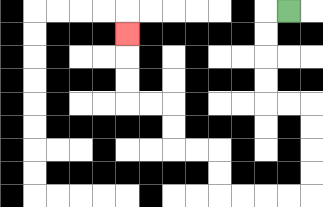{'start': '[12, 0]', 'end': '[5, 1]', 'path_directions': 'L,D,D,D,D,R,R,D,D,D,D,L,L,L,L,U,U,L,L,U,U,L,L,U,U,U', 'path_coordinates': '[[12, 0], [11, 0], [11, 1], [11, 2], [11, 3], [11, 4], [12, 4], [13, 4], [13, 5], [13, 6], [13, 7], [13, 8], [12, 8], [11, 8], [10, 8], [9, 8], [9, 7], [9, 6], [8, 6], [7, 6], [7, 5], [7, 4], [6, 4], [5, 4], [5, 3], [5, 2], [5, 1]]'}